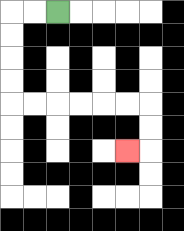{'start': '[2, 0]', 'end': '[5, 6]', 'path_directions': 'L,L,D,D,D,D,R,R,R,R,R,R,D,D,L', 'path_coordinates': '[[2, 0], [1, 0], [0, 0], [0, 1], [0, 2], [0, 3], [0, 4], [1, 4], [2, 4], [3, 4], [4, 4], [5, 4], [6, 4], [6, 5], [6, 6], [5, 6]]'}